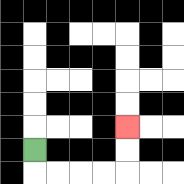{'start': '[1, 6]', 'end': '[5, 5]', 'path_directions': 'D,R,R,R,R,U,U', 'path_coordinates': '[[1, 6], [1, 7], [2, 7], [3, 7], [4, 7], [5, 7], [5, 6], [5, 5]]'}